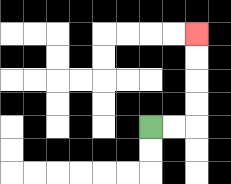{'start': '[6, 5]', 'end': '[8, 1]', 'path_directions': 'R,R,U,U,U,U', 'path_coordinates': '[[6, 5], [7, 5], [8, 5], [8, 4], [8, 3], [8, 2], [8, 1]]'}